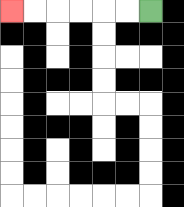{'start': '[6, 0]', 'end': '[0, 0]', 'path_directions': 'L,L,L,L,L,L', 'path_coordinates': '[[6, 0], [5, 0], [4, 0], [3, 0], [2, 0], [1, 0], [0, 0]]'}